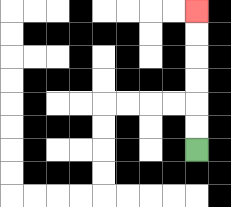{'start': '[8, 6]', 'end': '[8, 0]', 'path_directions': 'U,U,U,U,U,U', 'path_coordinates': '[[8, 6], [8, 5], [8, 4], [8, 3], [8, 2], [8, 1], [8, 0]]'}